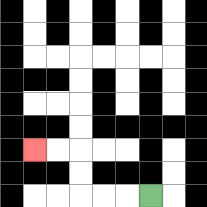{'start': '[6, 8]', 'end': '[1, 6]', 'path_directions': 'L,L,L,U,U,L,L', 'path_coordinates': '[[6, 8], [5, 8], [4, 8], [3, 8], [3, 7], [3, 6], [2, 6], [1, 6]]'}